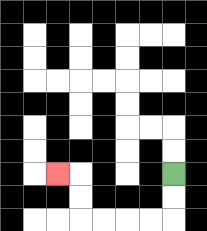{'start': '[7, 7]', 'end': '[2, 7]', 'path_directions': 'D,D,L,L,L,L,U,U,L', 'path_coordinates': '[[7, 7], [7, 8], [7, 9], [6, 9], [5, 9], [4, 9], [3, 9], [3, 8], [3, 7], [2, 7]]'}